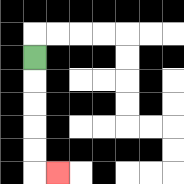{'start': '[1, 2]', 'end': '[2, 7]', 'path_directions': 'D,D,D,D,D,R', 'path_coordinates': '[[1, 2], [1, 3], [1, 4], [1, 5], [1, 6], [1, 7], [2, 7]]'}